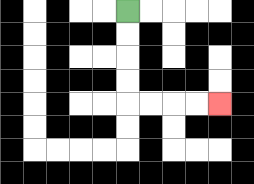{'start': '[5, 0]', 'end': '[9, 4]', 'path_directions': 'D,D,D,D,R,R,R,R', 'path_coordinates': '[[5, 0], [5, 1], [5, 2], [5, 3], [5, 4], [6, 4], [7, 4], [8, 4], [9, 4]]'}